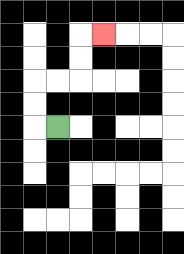{'start': '[2, 5]', 'end': '[4, 1]', 'path_directions': 'L,U,U,R,R,U,U,R', 'path_coordinates': '[[2, 5], [1, 5], [1, 4], [1, 3], [2, 3], [3, 3], [3, 2], [3, 1], [4, 1]]'}